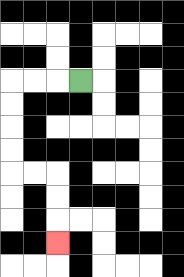{'start': '[3, 3]', 'end': '[2, 10]', 'path_directions': 'L,L,L,D,D,D,D,R,R,D,D,D', 'path_coordinates': '[[3, 3], [2, 3], [1, 3], [0, 3], [0, 4], [0, 5], [0, 6], [0, 7], [1, 7], [2, 7], [2, 8], [2, 9], [2, 10]]'}